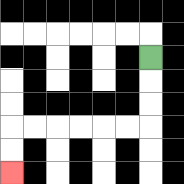{'start': '[6, 2]', 'end': '[0, 7]', 'path_directions': 'D,D,D,L,L,L,L,L,L,D,D', 'path_coordinates': '[[6, 2], [6, 3], [6, 4], [6, 5], [5, 5], [4, 5], [3, 5], [2, 5], [1, 5], [0, 5], [0, 6], [0, 7]]'}